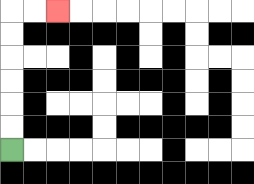{'start': '[0, 6]', 'end': '[2, 0]', 'path_directions': 'U,U,U,U,U,U,R,R', 'path_coordinates': '[[0, 6], [0, 5], [0, 4], [0, 3], [0, 2], [0, 1], [0, 0], [1, 0], [2, 0]]'}